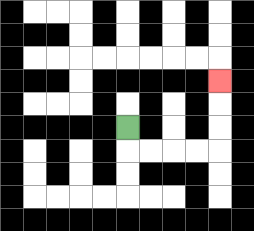{'start': '[5, 5]', 'end': '[9, 3]', 'path_directions': 'D,R,R,R,R,U,U,U', 'path_coordinates': '[[5, 5], [5, 6], [6, 6], [7, 6], [8, 6], [9, 6], [9, 5], [9, 4], [9, 3]]'}